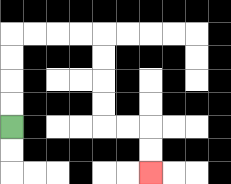{'start': '[0, 5]', 'end': '[6, 7]', 'path_directions': 'U,U,U,U,R,R,R,R,D,D,D,D,R,R,D,D', 'path_coordinates': '[[0, 5], [0, 4], [0, 3], [0, 2], [0, 1], [1, 1], [2, 1], [3, 1], [4, 1], [4, 2], [4, 3], [4, 4], [4, 5], [5, 5], [6, 5], [6, 6], [6, 7]]'}